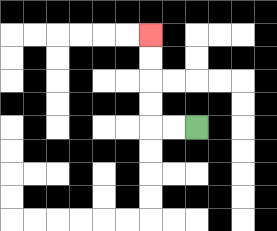{'start': '[8, 5]', 'end': '[6, 1]', 'path_directions': 'L,L,U,U,U,U', 'path_coordinates': '[[8, 5], [7, 5], [6, 5], [6, 4], [6, 3], [6, 2], [6, 1]]'}